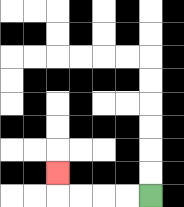{'start': '[6, 8]', 'end': '[2, 7]', 'path_directions': 'L,L,L,L,U', 'path_coordinates': '[[6, 8], [5, 8], [4, 8], [3, 8], [2, 8], [2, 7]]'}